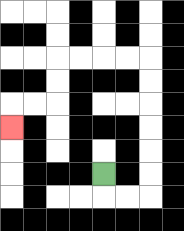{'start': '[4, 7]', 'end': '[0, 5]', 'path_directions': 'D,R,R,U,U,U,U,U,U,L,L,L,L,D,D,L,L,D', 'path_coordinates': '[[4, 7], [4, 8], [5, 8], [6, 8], [6, 7], [6, 6], [6, 5], [6, 4], [6, 3], [6, 2], [5, 2], [4, 2], [3, 2], [2, 2], [2, 3], [2, 4], [1, 4], [0, 4], [0, 5]]'}